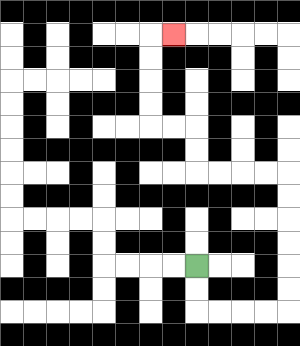{'start': '[8, 11]', 'end': '[7, 1]', 'path_directions': 'D,D,R,R,R,R,U,U,U,U,U,U,L,L,L,L,U,U,L,L,U,U,U,U,R', 'path_coordinates': '[[8, 11], [8, 12], [8, 13], [9, 13], [10, 13], [11, 13], [12, 13], [12, 12], [12, 11], [12, 10], [12, 9], [12, 8], [12, 7], [11, 7], [10, 7], [9, 7], [8, 7], [8, 6], [8, 5], [7, 5], [6, 5], [6, 4], [6, 3], [6, 2], [6, 1], [7, 1]]'}